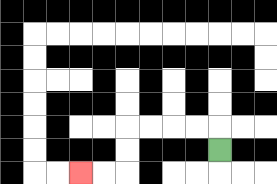{'start': '[9, 6]', 'end': '[3, 7]', 'path_directions': 'U,L,L,L,L,D,D,L,L', 'path_coordinates': '[[9, 6], [9, 5], [8, 5], [7, 5], [6, 5], [5, 5], [5, 6], [5, 7], [4, 7], [3, 7]]'}